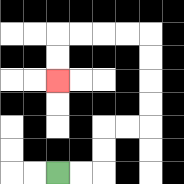{'start': '[2, 7]', 'end': '[2, 3]', 'path_directions': 'R,R,U,U,R,R,U,U,U,U,L,L,L,L,D,D', 'path_coordinates': '[[2, 7], [3, 7], [4, 7], [4, 6], [4, 5], [5, 5], [6, 5], [6, 4], [6, 3], [6, 2], [6, 1], [5, 1], [4, 1], [3, 1], [2, 1], [2, 2], [2, 3]]'}